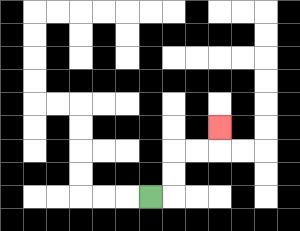{'start': '[6, 8]', 'end': '[9, 5]', 'path_directions': 'R,U,U,R,R,U', 'path_coordinates': '[[6, 8], [7, 8], [7, 7], [7, 6], [8, 6], [9, 6], [9, 5]]'}